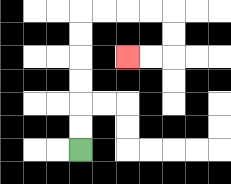{'start': '[3, 6]', 'end': '[5, 2]', 'path_directions': 'U,U,U,U,U,U,R,R,R,R,D,D,L,L', 'path_coordinates': '[[3, 6], [3, 5], [3, 4], [3, 3], [3, 2], [3, 1], [3, 0], [4, 0], [5, 0], [6, 0], [7, 0], [7, 1], [7, 2], [6, 2], [5, 2]]'}